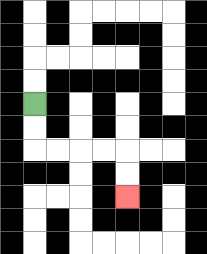{'start': '[1, 4]', 'end': '[5, 8]', 'path_directions': 'D,D,R,R,R,R,D,D', 'path_coordinates': '[[1, 4], [1, 5], [1, 6], [2, 6], [3, 6], [4, 6], [5, 6], [5, 7], [5, 8]]'}